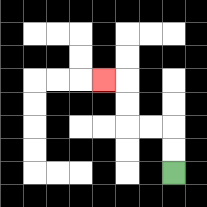{'start': '[7, 7]', 'end': '[4, 3]', 'path_directions': 'U,U,L,L,U,U,L', 'path_coordinates': '[[7, 7], [7, 6], [7, 5], [6, 5], [5, 5], [5, 4], [5, 3], [4, 3]]'}